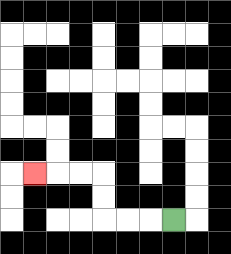{'start': '[7, 9]', 'end': '[1, 7]', 'path_directions': 'L,L,L,U,U,L,L,L', 'path_coordinates': '[[7, 9], [6, 9], [5, 9], [4, 9], [4, 8], [4, 7], [3, 7], [2, 7], [1, 7]]'}